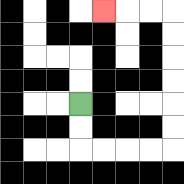{'start': '[3, 4]', 'end': '[4, 0]', 'path_directions': 'D,D,R,R,R,R,U,U,U,U,U,U,L,L,L', 'path_coordinates': '[[3, 4], [3, 5], [3, 6], [4, 6], [5, 6], [6, 6], [7, 6], [7, 5], [7, 4], [7, 3], [7, 2], [7, 1], [7, 0], [6, 0], [5, 0], [4, 0]]'}